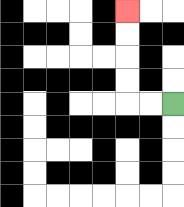{'start': '[7, 4]', 'end': '[5, 0]', 'path_directions': 'L,L,U,U,U,U', 'path_coordinates': '[[7, 4], [6, 4], [5, 4], [5, 3], [5, 2], [5, 1], [5, 0]]'}